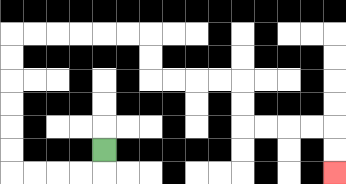{'start': '[4, 6]', 'end': '[14, 7]', 'path_directions': 'D,L,L,L,L,U,U,U,U,U,U,R,R,R,R,R,R,D,D,R,R,R,R,D,D,R,R,R,R,D,D', 'path_coordinates': '[[4, 6], [4, 7], [3, 7], [2, 7], [1, 7], [0, 7], [0, 6], [0, 5], [0, 4], [0, 3], [0, 2], [0, 1], [1, 1], [2, 1], [3, 1], [4, 1], [5, 1], [6, 1], [6, 2], [6, 3], [7, 3], [8, 3], [9, 3], [10, 3], [10, 4], [10, 5], [11, 5], [12, 5], [13, 5], [14, 5], [14, 6], [14, 7]]'}